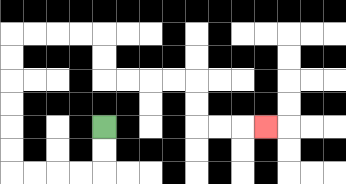{'start': '[4, 5]', 'end': '[11, 5]', 'path_directions': 'D,D,L,L,L,L,U,U,U,U,U,U,R,R,R,R,D,D,R,R,R,R,D,D,R,R,R', 'path_coordinates': '[[4, 5], [4, 6], [4, 7], [3, 7], [2, 7], [1, 7], [0, 7], [0, 6], [0, 5], [0, 4], [0, 3], [0, 2], [0, 1], [1, 1], [2, 1], [3, 1], [4, 1], [4, 2], [4, 3], [5, 3], [6, 3], [7, 3], [8, 3], [8, 4], [8, 5], [9, 5], [10, 5], [11, 5]]'}